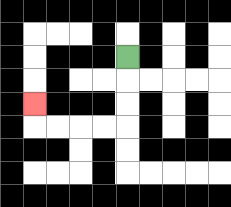{'start': '[5, 2]', 'end': '[1, 4]', 'path_directions': 'D,D,D,L,L,L,L,U', 'path_coordinates': '[[5, 2], [5, 3], [5, 4], [5, 5], [4, 5], [3, 5], [2, 5], [1, 5], [1, 4]]'}